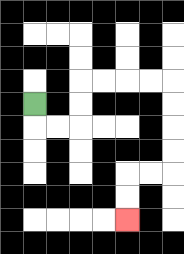{'start': '[1, 4]', 'end': '[5, 9]', 'path_directions': 'D,R,R,U,U,R,R,R,R,D,D,D,D,L,L,D,D', 'path_coordinates': '[[1, 4], [1, 5], [2, 5], [3, 5], [3, 4], [3, 3], [4, 3], [5, 3], [6, 3], [7, 3], [7, 4], [7, 5], [7, 6], [7, 7], [6, 7], [5, 7], [5, 8], [5, 9]]'}